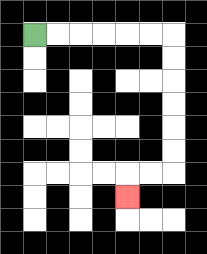{'start': '[1, 1]', 'end': '[5, 8]', 'path_directions': 'R,R,R,R,R,R,D,D,D,D,D,D,L,L,D', 'path_coordinates': '[[1, 1], [2, 1], [3, 1], [4, 1], [5, 1], [6, 1], [7, 1], [7, 2], [7, 3], [7, 4], [7, 5], [7, 6], [7, 7], [6, 7], [5, 7], [5, 8]]'}